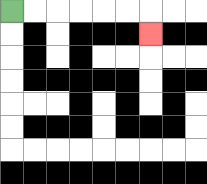{'start': '[0, 0]', 'end': '[6, 1]', 'path_directions': 'R,R,R,R,R,R,D', 'path_coordinates': '[[0, 0], [1, 0], [2, 0], [3, 0], [4, 0], [5, 0], [6, 0], [6, 1]]'}